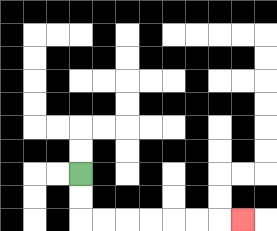{'start': '[3, 7]', 'end': '[10, 9]', 'path_directions': 'D,D,R,R,R,R,R,R,R', 'path_coordinates': '[[3, 7], [3, 8], [3, 9], [4, 9], [5, 9], [6, 9], [7, 9], [8, 9], [9, 9], [10, 9]]'}